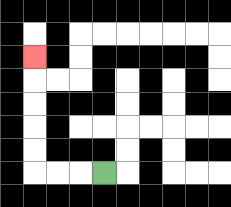{'start': '[4, 7]', 'end': '[1, 2]', 'path_directions': 'L,L,L,U,U,U,U,U', 'path_coordinates': '[[4, 7], [3, 7], [2, 7], [1, 7], [1, 6], [1, 5], [1, 4], [1, 3], [1, 2]]'}